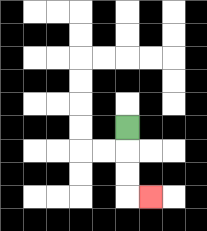{'start': '[5, 5]', 'end': '[6, 8]', 'path_directions': 'D,D,D,R', 'path_coordinates': '[[5, 5], [5, 6], [5, 7], [5, 8], [6, 8]]'}